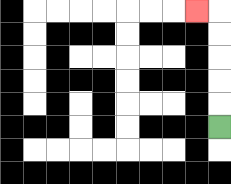{'start': '[9, 5]', 'end': '[8, 0]', 'path_directions': 'U,U,U,U,U,L', 'path_coordinates': '[[9, 5], [9, 4], [9, 3], [9, 2], [9, 1], [9, 0], [8, 0]]'}